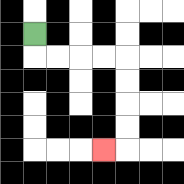{'start': '[1, 1]', 'end': '[4, 6]', 'path_directions': 'D,R,R,R,R,D,D,D,D,L', 'path_coordinates': '[[1, 1], [1, 2], [2, 2], [3, 2], [4, 2], [5, 2], [5, 3], [5, 4], [5, 5], [5, 6], [4, 6]]'}